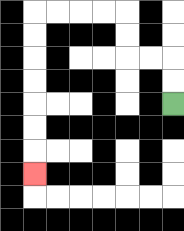{'start': '[7, 4]', 'end': '[1, 7]', 'path_directions': 'U,U,L,L,U,U,L,L,L,L,D,D,D,D,D,D,D', 'path_coordinates': '[[7, 4], [7, 3], [7, 2], [6, 2], [5, 2], [5, 1], [5, 0], [4, 0], [3, 0], [2, 0], [1, 0], [1, 1], [1, 2], [1, 3], [1, 4], [1, 5], [1, 6], [1, 7]]'}